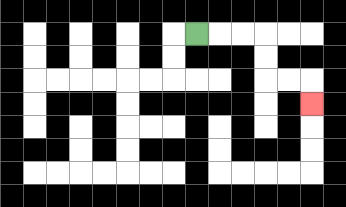{'start': '[8, 1]', 'end': '[13, 4]', 'path_directions': 'R,R,R,D,D,R,R,D', 'path_coordinates': '[[8, 1], [9, 1], [10, 1], [11, 1], [11, 2], [11, 3], [12, 3], [13, 3], [13, 4]]'}